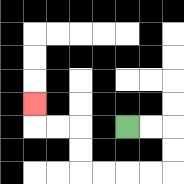{'start': '[5, 5]', 'end': '[1, 4]', 'path_directions': 'R,R,D,D,L,L,L,L,U,U,L,L,U', 'path_coordinates': '[[5, 5], [6, 5], [7, 5], [7, 6], [7, 7], [6, 7], [5, 7], [4, 7], [3, 7], [3, 6], [3, 5], [2, 5], [1, 5], [1, 4]]'}